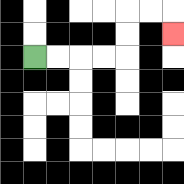{'start': '[1, 2]', 'end': '[7, 1]', 'path_directions': 'R,R,R,R,U,U,R,R,D', 'path_coordinates': '[[1, 2], [2, 2], [3, 2], [4, 2], [5, 2], [5, 1], [5, 0], [6, 0], [7, 0], [7, 1]]'}